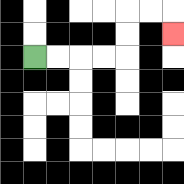{'start': '[1, 2]', 'end': '[7, 1]', 'path_directions': 'R,R,R,R,U,U,R,R,D', 'path_coordinates': '[[1, 2], [2, 2], [3, 2], [4, 2], [5, 2], [5, 1], [5, 0], [6, 0], [7, 0], [7, 1]]'}